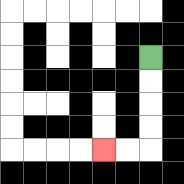{'start': '[6, 2]', 'end': '[4, 6]', 'path_directions': 'D,D,D,D,L,L', 'path_coordinates': '[[6, 2], [6, 3], [6, 4], [6, 5], [6, 6], [5, 6], [4, 6]]'}